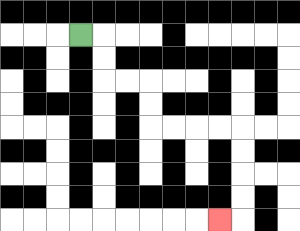{'start': '[3, 1]', 'end': '[9, 9]', 'path_directions': 'R,D,D,R,R,D,D,R,R,R,R,D,D,D,D,L', 'path_coordinates': '[[3, 1], [4, 1], [4, 2], [4, 3], [5, 3], [6, 3], [6, 4], [6, 5], [7, 5], [8, 5], [9, 5], [10, 5], [10, 6], [10, 7], [10, 8], [10, 9], [9, 9]]'}